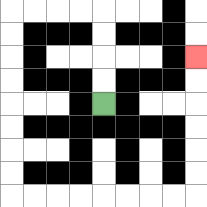{'start': '[4, 4]', 'end': '[8, 2]', 'path_directions': 'U,U,U,U,L,L,L,L,D,D,D,D,D,D,D,D,R,R,R,R,R,R,R,R,U,U,U,U,U,U', 'path_coordinates': '[[4, 4], [4, 3], [4, 2], [4, 1], [4, 0], [3, 0], [2, 0], [1, 0], [0, 0], [0, 1], [0, 2], [0, 3], [0, 4], [0, 5], [0, 6], [0, 7], [0, 8], [1, 8], [2, 8], [3, 8], [4, 8], [5, 8], [6, 8], [7, 8], [8, 8], [8, 7], [8, 6], [8, 5], [8, 4], [8, 3], [8, 2]]'}